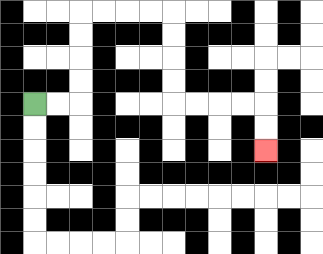{'start': '[1, 4]', 'end': '[11, 6]', 'path_directions': 'R,R,U,U,U,U,R,R,R,R,D,D,D,D,R,R,R,R,D,D', 'path_coordinates': '[[1, 4], [2, 4], [3, 4], [3, 3], [3, 2], [3, 1], [3, 0], [4, 0], [5, 0], [6, 0], [7, 0], [7, 1], [7, 2], [7, 3], [7, 4], [8, 4], [9, 4], [10, 4], [11, 4], [11, 5], [11, 6]]'}